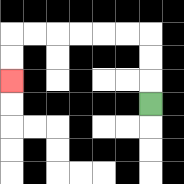{'start': '[6, 4]', 'end': '[0, 3]', 'path_directions': 'U,U,U,L,L,L,L,L,L,D,D', 'path_coordinates': '[[6, 4], [6, 3], [6, 2], [6, 1], [5, 1], [4, 1], [3, 1], [2, 1], [1, 1], [0, 1], [0, 2], [0, 3]]'}